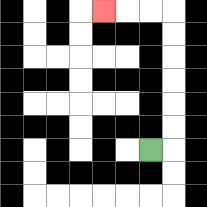{'start': '[6, 6]', 'end': '[4, 0]', 'path_directions': 'R,U,U,U,U,U,U,L,L,L', 'path_coordinates': '[[6, 6], [7, 6], [7, 5], [7, 4], [7, 3], [7, 2], [7, 1], [7, 0], [6, 0], [5, 0], [4, 0]]'}